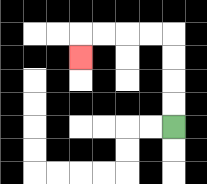{'start': '[7, 5]', 'end': '[3, 2]', 'path_directions': 'U,U,U,U,L,L,L,L,D', 'path_coordinates': '[[7, 5], [7, 4], [7, 3], [7, 2], [7, 1], [6, 1], [5, 1], [4, 1], [3, 1], [3, 2]]'}